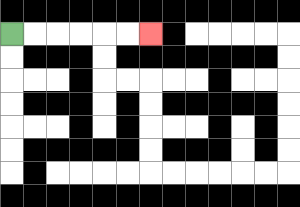{'start': '[0, 1]', 'end': '[6, 1]', 'path_directions': 'R,R,R,R,R,R', 'path_coordinates': '[[0, 1], [1, 1], [2, 1], [3, 1], [4, 1], [5, 1], [6, 1]]'}